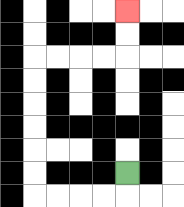{'start': '[5, 7]', 'end': '[5, 0]', 'path_directions': 'D,L,L,L,L,U,U,U,U,U,U,R,R,R,R,U,U', 'path_coordinates': '[[5, 7], [5, 8], [4, 8], [3, 8], [2, 8], [1, 8], [1, 7], [1, 6], [1, 5], [1, 4], [1, 3], [1, 2], [2, 2], [3, 2], [4, 2], [5, 2], [5, 1], [5, 0]]'}